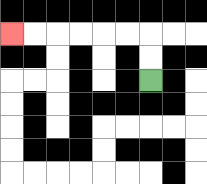{'start': '[6, 3]', 'end': '[0, 1]', 'path_directions': 'U,U,L,L,L,L,L,L', 'path_coordinates': '[[6, 3], [6, 2], [6, 1], [5, 1], [4, 1], [3, 1], [2, 1], [1, 1], [0, 1]]'}